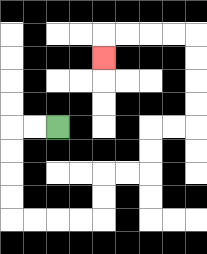{'start': '[2, 5]', 'end': '[4, 2]', 'path_directions': 'L,L,D,D,D,D,R,R,R,R,U,U,R,R,U,U,R,R,U,U,U,U,L,L,L,L,D', 'path_coordinates': '[[2, 5], [1, 5], [0, 5], [0, 6], [0, 7], [0, 8], [0, 9], [1, 9], [2, 9], [3, 9], [4, 9], [4, 8], [4, 7], [5, 7], [6, 7], [6, 6], [6, 5], [7, 5], [8, 5], [8, 4], [8, 3], [8, 2], [8, 1], [7, 1], [6, 1], [5, 1], [4, 1], [4, 2]]'}